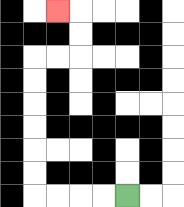{'start': '[5, 8]', 'end': '[2, 0]', 'path_directions': 'L,L,L,L,U,U,U,U,U,U,R,R,U,U,L', 'path_coordinates': '[[5, 8], [4, 8], [3, 8], [2, 8], [1, 8], [1, 7], [1, 6], [1, 5], [1, 4], [1, 3], [1, 2], [2, 2], [3, 2], [3, 1], [3, 0], [2, 0]]'}